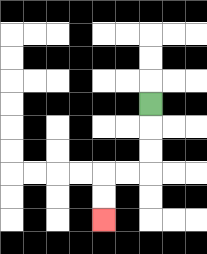{'start': '[6, 4]', 'end': '[4, 9]', 'path_directions': 'D,D,D,L,L,D,D', 'path_coordinates': '[[6, 4], [6, 5], [6, 6], [6, 7], [5, 7], [4, 7], [4, 8], [4, 9]]'}